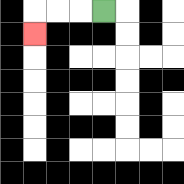{'start': '[4, 0]', 'end': '[1, 1]', 'path_directions': 'L,L,L,D', 'path_coordinates': '[[4, 0], [3, 0], [2, 0], [1, 0], [1, 1]]'}